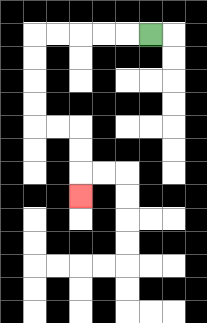{'start': '[6, 1]', 'end': '[3, 8]', 'path_directions': 'L,L,L,L,L,D,D,D,D,R,R,D,D,D', 'path_coordinates': '[[6, 1], [5, 1], [4, 1], [3, 1], [2, 1], [1, 1], [1, 2], [1, 3], [1, 4], [1, 5], [2, 5], [3, 5], [3, 6], [3, 7], [3, 8]]'}